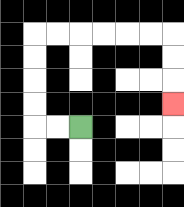{'start': '[3, 5]', 'end': '[7, 4]', 'path_directions': 'L,L,U,U,U,U,R,R,R,R,R,R,D,D,D', 'path_coordinates': '[[3, 5], [2, 5], [1, 5], [1, 4], [1, 3], [1, 2], [1, 1], [2, 1], [3, 1], [4, 1], [5, 1], [6, 1], [7, 1], [7, 2], [7, 3], [7, 4]]'}